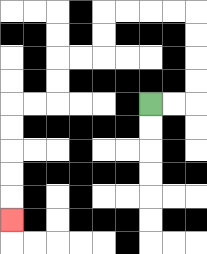{'start': '[6, 4]', 'end': '[0, 9]', 'path_directions': 'R,R,U,U,U,U,L,L,L,L,D,D,L,L,D,D,L,L,D,D,D,D,D', 'path_coordinates': '[[6, 4], [7, 4], [8, 4], [8, 3], [8, 2], [8, 1], [8, 0], [7, 0], [6, 0], [5, 0], [4, 0], [4, 1], [4, 2], [3, 2], [2, 2], [2, 3], [2, 4], [1, 4], [0, 4], [0, 5], [0, 6], [0, 7], [0, 8], [0, 9]]'}